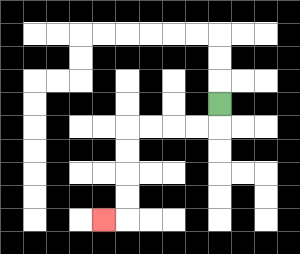{'start': '[9, 4]', 'end': '[4, 9]', 'path_directions': 'D,L,L,L,L,D,D,D,D,L', 'path_coordinates': '[[9, 4], [9, 5], [8, 5], [7, 5], [6, 5], [5, 5], [5, 6], [5, 7], [5, 8], [5, 9], [4, 9]]'}